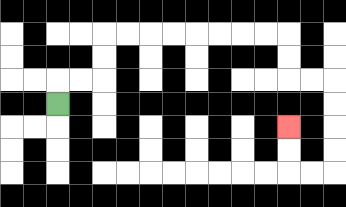{'start': '[2, 4]', 'end': '[12, 5]', 'path_directions': 'U,R,R,U,U,R,R,R,R,R,R,R,R,D,D,R,R,D,D,D,D,L,L,U,U', 'path_coordinates': '[[2, 4], [2, 3], [3, 3], [4, 3], [4, 2], [4, 1], [5, 1], [6, 1], [7, 1], [8, 1], [9, 1], [10, 1], [11, 1], [12, 1], [12, 2], [12, 3], [13, 3], [14, 3], [14, 4], [14, 5], [14, 6], [14, 7], [13, 7], [12, 7], [12, 6], [12, 5]]'}